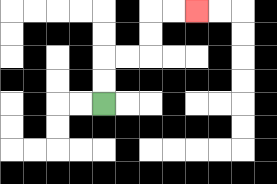{'start': '[4, 4]', 'end': '[8, 0]', 'path_directions': 'U,U,R,R,U,U,R,R', 'path_coordinates': '[[4, 4], [4, 3], [4, 2], [5, 2], [6, 2], [6, 1], [6, 0], [7, 0], [8, 0]]'}